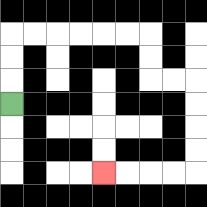{'start': '[0, 4]', 'end': '[4, 7]', 'path_directions': 'U,U,U,R,R,R,R,R,R,D,D,R,R,D,D,D,D,L,L,L,L', 'path_coordinates': '[[0, 4], [0, 3], [0, 2], [0, 1], [1, 1], [2, 1], [3, 1], [4, 1], [5, 1], [6, 1], [6, 2], [6, 3], [7, 3], [8, 3], [8, 4], [8, 5], [8, 6], [8, 7], [7, 7], [6, 7], [5, 7], [4, 7]]'}